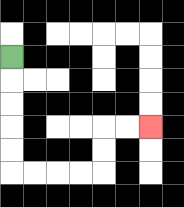{'start': '[0, 2]', 'end': '[6, 5]', 'path_directions': 'D,D,D,D,D,R,R,R,R,U,U,R,R', 'path_coordinates': '[[0, 2], [0, 3], [0, 4], [0, 5], [0, 6], [0, 7], [1, 7], [2, 7], [3, 7], [4, 7], [4, 6], [4, 5], [5, 5], [6, 5]]'}